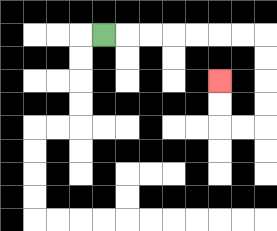{'start': '[4, 1]', 'end': '[9, 3]', 'path_directions': 'R,R,R,R,R,R,R,D,D,D,D,L,L,U,U', 'path_coordinates': '[[4, 1], [5, 1], [6, 1], [7, 1], [8, 1], [9, 1], [10, 1], [11, 1], [11, 2], [11, 3], [11, 4], [11, 5], [10, 5], [9, 5], [9, 4], [9, 3]]'}